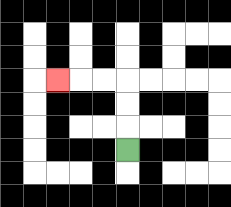{'start': '[5, 6]', 'end': '[2, 3]', 'path_directions': 'U,U,U,L,L,L', 'path_coordinates': '[[5, 6], [5, 5], [5, 4], [5, 3], [4, 3], [3, 3], [2, 3]]'}